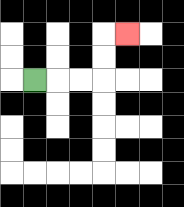{'start': '[1, 3]', 'end': '[5, 1]', 'path_directions': 'R,R,R,U,U,R', 'path_coordinates': '[[1, 3], [2, 3], [3, 3], [4, 3], [4, 2], [4, 1], [5, 1]]'}